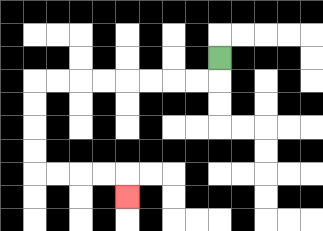{'start': '[9, 2]', 'end': '[5, 8]', 'path_directions': 'D,L,L,L,L,L,L,L,L,D,D,D,D,R,R,R,R,D', 'path_coordinates': '[[9, 2], [9, 3], [8, 3], [7, 3], [6, 3], [5, 3], [4, 3], [3, 3], [2, 3], [1, 3], [1, 4], [1, 5], [1, 6], [1, 7], [2, 7], [3, 7], [4, 7], [5, 7], [5, 8]]'}